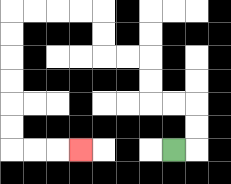{'start': '[7, 6]', 'end': '[3, 6]', 'path_directions': 'R,U,U,L,L,U,U,L,L,U,U,L,L,L,L,D,D,D,D,D,D,R,R,R', 'path_coordinates': '[[7, 6], [8, 6], [8, 5], [8, 4], [7, 4], [6, 4], [6, 3], [6, 2], [5, 2], [4, 2], [4, 1], [4, 0], [3, 0], [2, 0], [1, 0], [0, 0], [0, 1], [0, 2], [0, 3], [0, 4], [0, 5], [0, 6], [1, 6], [2, 6], [3, 6]]'}